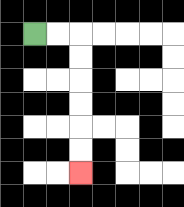{'start': '[1, 1]', 'end': '[3, 7]', 'path_directions': 'R,R,D,D,D,D,D,D', 'path_coordinates': '[[1, 1], [2, 1], [3, 1], [3, 2], [3, 3], [3, 4], [3, 5], [3, 6], [3, 7]]'}